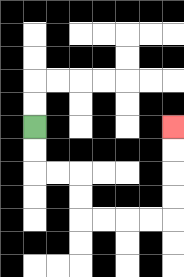{'start': '[1, 5]', 'end': '[7, 5]', 'path_directions': 'D,D,R,R,D,D,R,R,R,R,U,U,U,U', 'path_coordinates': '[[1, 5], [1, 6], [1, 7], [2, 7], [3, 7], [3, 8], [3, 9], [4, 9], [5, 9], [6, 9], [7, 9], [7, 8], [7, 7], [7, 6], [7, 5]]'}